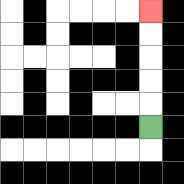{'start': '[6, 5]', 'end': '[6, 0]', 'path_directions': 'U,U,U,U,U', 'path_coordinates': '[[6, 5], [6, 4], [6, 3], [6, 2], [6, 1], [6, 0]]'}